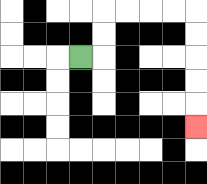{'start': '[3, 2]', 'end': '[8, 5]', 'path_directions': 'R,U,U,R,R,R,R,D,D,D,D,D', 'path_coordinates': '[[3, 2], [4, 2], [4, 1], [4, 0], [5, 0], [6, 0], [7, 0], [8, 0], [8, 1], [8, 2], [8, 3], [8, 4], [8, 5]]'}